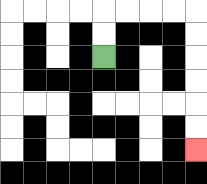{'start': '[4, 2]', 'end': '[8, 6]', 'path_directions': 'U,U,R,R,R,R,D,D,D,D,D,D', 'path_coordinates': '[[4, 2], [4, 1], [4, 0], [5, 0], [6, 0], [7, 0], [8, 0], [8, 1], [8, 2], [8, 3], [8, 4], [8, 5], [8, 6]]'}